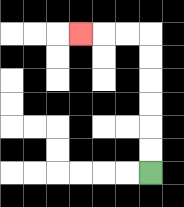{'start': '[6, 7]', 'end': '[3, 1]', 'path_directions': 'U,U,U,U,U,U,L,L,L', 'path_coordinates': '[[6, 7], [6, 6], [6, 5], [6, 4], [6, 3], [6, 2], [6, 1], [5, 1], [4, 1], [3, 1]]'}